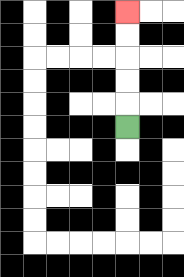{'start': '[5, 5]', 'end': '[5, 0]', 'path_directions': 'U,U,U,U,U', 'path_coordinates': '[[5, 5], [5, 4], [5, 3], [5, 2], [5, 1], [5, 0]]'}